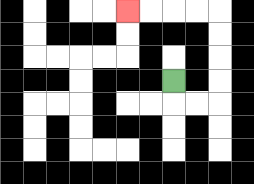{'start': '[7, 3]', 'end': '[5, 0]', 'path_directions': 'D,R,R,U,U,U,U,L,L,L,L', 'path_coordinates': '[[7, 3], [7, 4], [8, 4], [9, 4], [9, 3], [9, 2], [9, 1], [9, 0], [8, 0], [7, 0], [6, 0], [5, 0]]'}